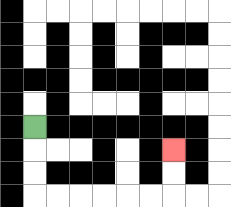{'start': '[1, 5]', 'end': '[7, 6]', 'path_directions': 'D,D,D,R,R,R,R,R,R,U,U', 'path_coordinates': '[[1, 5], [1, 6], [1, 7], [1, 8], [2, 8], [3, 8], [4, 8], [5, 8], [6, 8], [7, 8], [7, 7], [7, 6]]'}